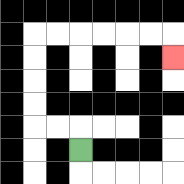{'start': '[3, 6]', 'end': '[7, 2]', 'path_directions': 'U,L,L,U,U,U,U,R,R,R,R,R,R,D', 'path_coordinates': '[[3, 6], [3, 5], [2, 5], [1, 5], [1, 4], [1, 3], [1, 2], [1, 1], [2, 1], [3, 1], [4, 1], [5, 1], [6, 1], [7, 1], [7, 2]]'}